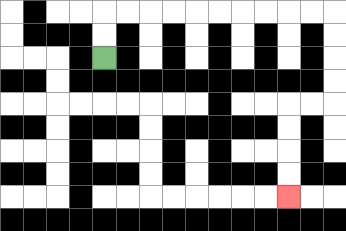{'start': '[4, 2]', 'end': '[12, 8]', 'path_directions': 'U,U,R,R,R,R,R,R,R,R,R,R,D,D,D,D,L,L,D,D,D,D', 'path_coordinates': '[[4, 2], [4, 1], [4, 0], [5, 0], [6, 0], [7, 0], [8, 0], [9, 0], [10, 0], [11, 0], [12, 0], [13, 0], [14, 0], [14, 1], [14, 2], [14, 3], [14, 4], [13, 4], [12, 4], [12, 5], [12, 6], [12, 7], [12, 8]]'}